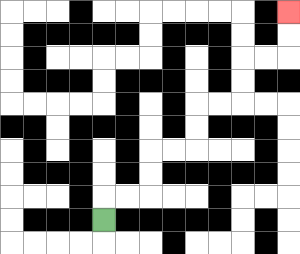{'start': '[4, 9]', 'end': '[12, 0]', 'path_directions': 'U,R,R,U,U,R,R,U,U,R,R,U,U,R,R,U,U', 'path_coordinates': '[[4, 9], [4, 8], [5, 8], [6, 8], [6, 7], [6, 6], [7, 6], [8, 6], [8, 5], [8, 4], [9, 4], [10, 4], [10, 3], [10, 2], [11, 2], [12, 2], [12, 1], [12, 0]]'}